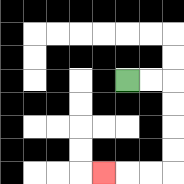{'start': '[5, 3]', 'end': '[4, 7]', 'path_directions': 'R,R,D,D,D,D,L,L,L', 'path_coordinates': '[[5, 3], [6, 3], [7, 3], [7, 4], [7, 5], [7, 6], [7, 7], [6, 7], [5, 7], [4, 7]]'}